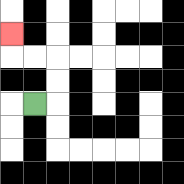{'start': '[1, 4]', 'end': '[0, 1]', 'path_directions': 'R,U,U,L,L,U', 'path_coordinates': '[[1, 4], [2, 4], [2, 3], [2, 2], [1, 2], [0, 2], [0, 1]]'}